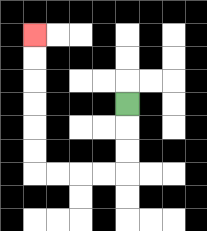{'start': '[5, 4]', 'end': '[1, 1]', 'path_directions': 'D,D,D,L,L,L,L,U,U,U,U,U,U', 'path_coordinates': '[[5, 4], [5, 5], [5, 6], [5, 7], [4, 7], [3, 7], [2, 7], [1, 7], [1, 6], [1, 5], [1, 4], [1, 3], [1, 2], [1, 1]]'}